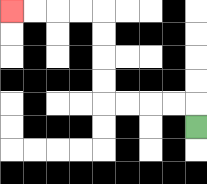{'start': '[8, 5]', 'end': '[0, 0]', 'path_directions': 'U,L,L,L,L,U,U,U,U,L,L,L,L', 'path_coordinates': '[[8, 5], [8, 4], [7, 4], [6, 4], [5, 4], [4, 4], [4, 3], [4, 2], [4, 1], [4, 0], [3, 0], [2, 0], [1, 0], [0, 0]]'}